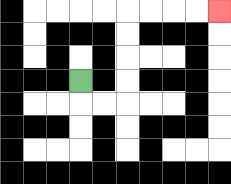{'start': '[3, 3]', 'end': '[9, 0]', 'path_directions': 'D,R,R,U,U,U,U,R,R,R,R', 'path_coordinates': '[[3, 3], [3, 4], [4, 4], [5, 4], [5, 3], [5, 2], [5, 1], [5, 0], [6, 0], [7, 0], [8, 0], [9, 0]]'}